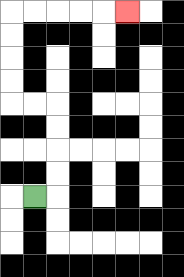{'start': '[1, 8]', 'end': '[5, 0]', 'path_directions': 'R,U,U,U,U,L,L,U,U,U,U,R,R,R,R,R', 'path_coordinates': '[[1, 8], [2, 8], [2, 7], [2, 6], [2, 5], [2, 4], [1, 4], [0, 4], [0, 3], [0, 2], [0, 1], [0, 0], [1, 0], [2, 0], [3, 0], [4, 0], [5, 0]]'}